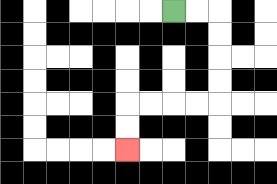{'start': '[7, 0]', 'end': '[5, 6]', 'path_directions': 'R,R,D,D,D,D,L,L,L,L,D,D', 'path_coordinates': '[[7, 0], [8, 0], [9, 0], [9, 1], [9, 2], [9, 3], [9, 4], [8, 4], [7, 4], [6, 4], [5, 4], [5, 5], [5, 6]]'}